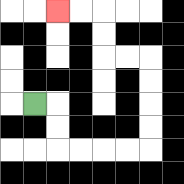{'start': '[1, 4]', 'end': '[2, 0]', 'path_directions': 'R,D,D,R,R,R,R,U,U,U,U,L,L,U,U,L,L', 'path_coordinates': '[[1, 4], [2, 4], [2, 5], [2, 6], [3, 6], [4, 6], [5, 6], [6, 6], [6, 5], [6, 4], [6, 3], [6, 2], [5, 2], [4, 2], [4, 1], [4, 0], [3, 0], [2, 0]]'}